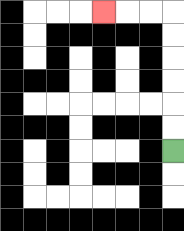{'start': '[7, 6]', 'end': '[4, 0]', 'path_directions': 'U,U,U,U,U,U,L,L,L', 'path_coordinates': '[[7, 6], [7, 5], [7, 4], [7, 3], [7, 2], [7, 1], [7, 0], [6, 0], [5, 0], [4, 0]]'}